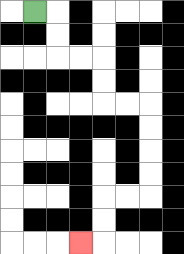{'start': '[1, 0]', 'end': '[3, 10]', 'path_directions': 'R,D,D,R,R,D,D,R,R,D,D,D,D,L,L,D,D,L', 'path_coordinates': '[[1, 0], [2, 0], [2, 1], [2, 2], [3, 2], [4, 2], [4, 3], [4, 4], [5, 4], [6, 4], [6, 5], [6, 6], [6, 7], [6, 8], [5, 8], [4, 8], [4, 9], [4, 10], [3, 10]]'}